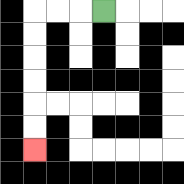{'start': '[4, 0]', 'end': '[1, 6]', 'path_directions': 'L,L,L,D,D,D,D,D,D', 'path_coordinates': '[[4, 0], [3, 0], [2, 0], [1, 0], [1, 1], [1, 2], [1, 3], [1, 4], [1, 5], [1, 6]]'}